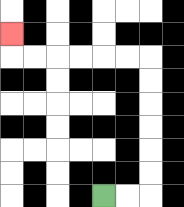{'start': '[4, 8]', 'end': '[0, 1]', 'path_directions': 'R,R,U,U,U,U,U,U,L,L,L,L,L,L,U', 'path_coordinates': '[[4, 8], [5, 8], [6, 8], [6, 7], [6, 6], [6, 5], [6, 4], [6, 3], [6, 2], [5, 2], [4, 2], [3, 2], [2, 2], [1, 2], [0, 2], [0, 1]]'}